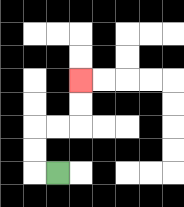{'start': '[2, 7]', 'end': '[3, 3]', 'path_directions': 'L,U,U,R,R,U,U', 'path_coordinates': '[[2, 7], [1, 7], [1, 6], [1, 5], [2, 5], [3, 5], [3, 4], [3, 3]]'}